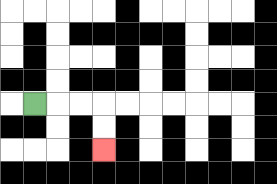{'start': '[1, 4]', 'end': '[4, 6]', 'path_directions': 'R,R,R,D,D', 'path_coordinates': '[[1, 4], [2, 4], [3, 4], [4, 4], [4, 5], [4, 6]]'}